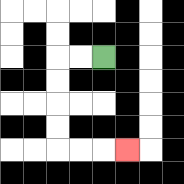{'start': '[4, 2]', 'end': '[5, 6]', 'path_directions': 'L,L,D,D,D,D,R,R,R', 'path_coordinates': '[[4, 2], [3, 2], [2, 2], [2, 3], [2, 4], [2, 5], [2, 6], [3, 6], [4, 6], [5, 6]]'}